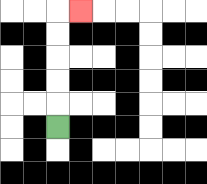{'start': '[2, 5]', 'end': '[3, 0]', 'path_directions': 'U,U,U,U,U,R', 'path_coordinates': '[[2, 5], [2, 4], [2, 3], [2, 2], [2, 1], [2, 0], [3, 0]]'}